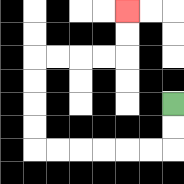{'start': '[7, 4]', 'end': '[5, 0]', 'path_directions': 'D,D,L,L,L,L,L,L,U,U,U,U,R,R,R,R,U,U', 'path_coordinates': '[[7, 4], [7, 5], [7, 6], [6, 6], [5, 6], [4, 6], [3, 6], [2, 6], [1, 6], [1, 5], [1, 4], [1, 3], [1, 2], [2, 2], [3, 2], [4, 2], [5, 2], [5, 1], [5, 0]]'}